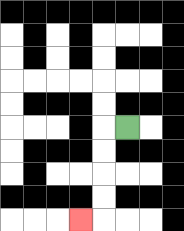{'start': '[5, 5]', 'end': '[3, 9]', 'path_directions': 'L,D,D,D,D,L', 'path_coordinates': '[[5, 5], [4, 5], [4, 6], [4, 7], [4, 8], [4, 9], [3, 9]]'}